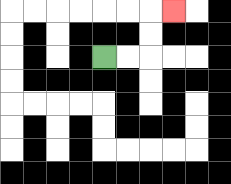{'start': '[4, 2]', 'end': '[7, 0]', 'path_directions': 'R,R,U,U,R', 'path_coordinates': '[[4, 2], [5, 2], [6, 2], [6, 1], [6, 0], [7, 0]]'}